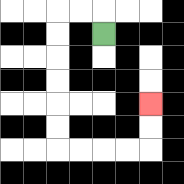{'start': '[4, 1]', 'end': '[6, 4]', 'path_directions': 'U,L,L,D,D,D,D,D,D,R,R,R,R,U,U', 'path_coordinates': '[[4, 1], [4, 0], [3, 0], [2, 0], [2, 1], [2, 2], [2, 3], [2, 4], [2, 5], [2, 6], [3, 6], [4, 6], [5, 6], [6, 6], [6, 5], [6, 4]]'}